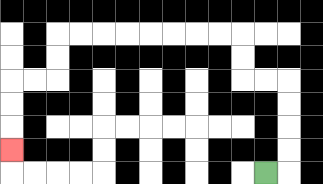{'start': '[11, 7]', 'end': '[0, 6]', 'path_directions': 'R,U,U,U,U,L,L,U,U,L,L,L,L,L,L,L,L,D,D,L,L,D,D,D', 'path_coordinates': '[[11, 7], [12, 7], [12, 6], [12, 5], [12, 4], [12, 3], [11, 3], [10, 3], [10, 2], [10, 1], [9, 1], [8, 1], [7, 1], [6, 1], [5, 1], [4, 1], [3, 1], [2, 1], [2, 2], [2, 3], [1, 3], [0, 3], [0, 4], [0, 5], [0, 6]]'}